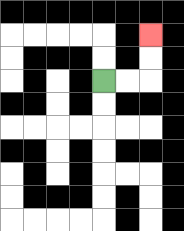{'start': '[4, 3]', 'end': '[6, 1]', 'path_directions': 'R,R,U,U', 'path_coordinates': '[[4, 3], [5, 3], [6, 3], [6, 2], [6, 1]]'}